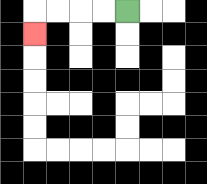{'start': '[5, 0]', 'end': '[1, 1]', 'path_directions': 'L,L,L,L,D', 'path_coordinates': '[[5, 0], [4, 0], [3, 0], [2, 0], [1, 0], [1, 1]]'}